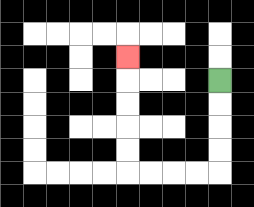{'start': '[9, 3]', 'end': '[5, 2]', 'path_directions': 'D,D,D,D,L,L,L,L,U,U,U,U,U', 'path_coordinates': '[[9, 3], [9, 4], [9, 5], [9, 6], [9, 7], [8, 7], [7, 7], [6, 7], [5, 7], [5, 6], [5, 5], [5, 4], [5, 3], [5, 2]]'}